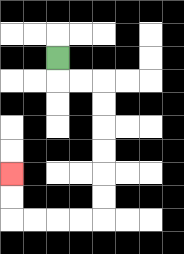{'start': '[2, 2]', 'end': '[0, 7]', 'path_directions': 'D,R,R,D,D,D,D,D,D,L,L,L,L,U,U', 'path_coordinates': '[[2, 2], [2, 3], [3, 3], [4, 3], [4, 4], [4, 5], [4, 6], [4, 7], [4, 8], [4, 9], [3, 9], [2, 9], [1, 9], [0, 9], [0, 8], [0, 7]]'}